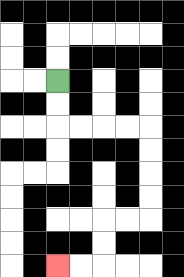{'start': '[2, 3]', 'end': '[2, 11]', 'path_directions': 'D,D,R,R,R,R,D,D,D,D,L,L,D,D,L,L', 'path_coordinates': '[[2, 3], [2, 4], [2, 5], [3, 5], [4, 5], [5, 5], [6, 5], [6, 6], [6, 7], [6, 8], [6, 9], [5, 9], [4, 9], [4, 10], [4, 11], [3, 11], [2, 11]]'}